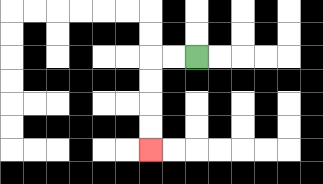{'start': '[8, 2]', 'end': '[6, 6]', 'path_directions': 'L,L,D,D,D,D', 'path_coordinates': '[[8, 2], [7, 2], [6, 2], [6, 3], [6, 4], [6, 5], [6, 6]]'}